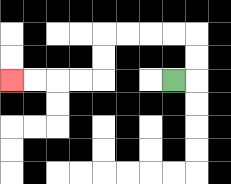{'start': '[7, 3]', 'end': '[0, 3]', 'path_directions': 'R,U,U,L,L,L,L,D,D,L,L,L,L', 'path_coordinates': '[[7, 3], [8, 3], [8, 2], [8, 1], [7, 1], [6, 1], [5, 1], [4, 1], [4, 2], [4, 3], [3, 3], [2, 3], [1, 3], [0, 3]]'}